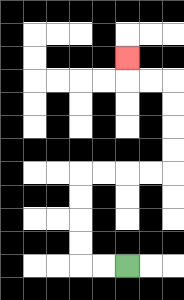{'start': '[5, 11]', 'end': '[5, 2]', 'path_directions': 'L,L,U,U,U,U,R,R,R,R,U,U,U,U,L,L,U', 'path_coordinates': '[[5, 11], [4, 11], [3, 11], [3, 10], [3, 9], [3, 8], [3, 7], [4, 7], [5, 7], [6, 7], [7, 7], [7, 6], [7, 5], [7, 4], [7, 3], [6, 3], [5, 3], [5, 2]]'}